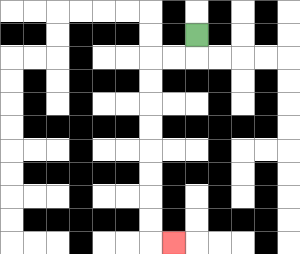{'start': '[8, 1]', 'end': '[7, 10]', 'path_directions': 'D,L,L,D,D,D,D,D,D,D,D,R', 'path_coordinates': '[[8, 1], [8, 2], [7, 2], [6, 2], [6, 3], [6, 4], [6, 5], [6, 6], [6, 7], [6, 8], [6, 9], [6, 10], [7, 10]]'}